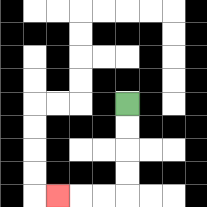{'start': '[5, 4]', 'end': '[2, 8]', 'path_directions': 'D,D,D,D,L,L,L', 'path_coordinates': '[[5, 4], [5, 5], [5, 6], [5, 7], [5, 8], [4, 8], [3, 8], [2, 8]]'}